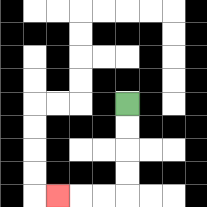{'start': '[5, 4]', 'end': '[2, 8]', 'path_directions': 'D,D,D,D,L,L,L', 'path_coordinates': '[[5, 4], [5, 5], [5, 6], [5, 7], [5, 8], [4, 8], [3, 8], [2, 8]]'}